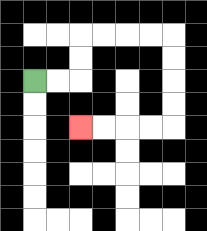{'start': '[1, 3]', 'end': '[3, 5]', 'path_directions': 'R,R,U,U,R,R,R,R,D,D,D,D,L,L,L,L', 'path_coordinates': '[[1, 3], [2, 3], [3, 3], [3, 2], [3, 1], [4, 1], [5, 1], [6, 1], [7, 1], [7, 2], [7, 3], [7, 4], [7, 5], [6, 5], [5, 5], [4, 5], [3, 5]]'}